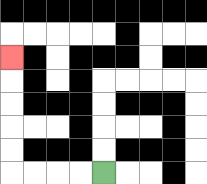{'start': '[4, 7]', 'end': '[0, 2]', 'path_directions': 'L,L,L,L,U,U,U,U,U', 'path_coordinates': '[[4, 7], [3, 7], [2, 7], [1, 7], [0, 7], [0, 6], [0, 5], [0, 4], [0, 3], [0, 2]]'}